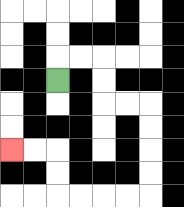{'start': '[2, 3]', 'end': '[0, 6]', 'path_directions': 'U,R,R,D,D,R,R,D,D,D,D,L,L,L,L,U,U,L,L', 'path_coordinates': '[[2, 3], [2, 2], [3, 2], [4, 2], [4, 3], [4, 4], [5, 4], [6, 4], [6, 5], [6, 6], [6, 7], [6, 8], [5, 8], [4, 8], [3, 8], [2, 8], [2, 7], [2, 6], [1, 6], [0, 6]]'}